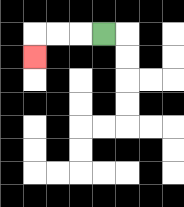{'start': '[4, 1]', 'end': '[1, 2]', 'path_directions': 'L,L,L,D', 'path_coordinates': '[[4, 1], [3, 1], [2, 1], [1, 1], [1, 2]]'}